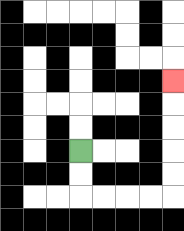{'start': '[3, 6]', 'end': '[7, 3]', 'path_directions': 'D,D,R,R,R,R,U,U,U,U,U', 'path_coordinates': '[[3, 6], [3, 7], [3, 8], [4, 8], [5, 8], [6, 8], [7, 8], [7, 7], [7, 6], [7, 5], [7, 4], [7, 3]]'}